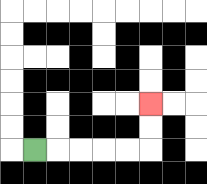{'start': '[1, 6]', 'end': '[6, 4]', 'path_directions': 'R,R,R,R,R,U,U', 'path_coordinates': '[[1, 6], [2, 6], [3, 6], [4, 6], [5, 6], [6, 6], [6, 5], [6, 4]]'}